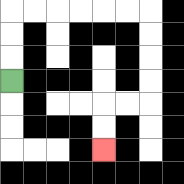{'start': '[0, 3]', 'end': '[4, 6]', 'path_directions': 'U,U,U,R,R,R,R,R,R,D,D,D,D,L,L,D,D', 'path_coordinates': '[[0, 3], [0, 2], [0, 1], [0, 0], [1, 0], [2, 0], [3, 0], [4, 0], [5, 0], [6, 0], [6, 1], [6, 2], [6, 3], [6, 4], [5, 4], [4, 4], [4, 5], [4, 6]]'}